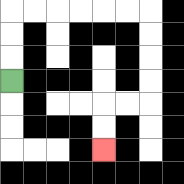{'start': '[0, 3]', 'end': '[4, 6]', 'path_directions': 'U,U,U,R,R,R,R,R,R,D,D,D,D,L,L,D,D', 'path_coordinates': '[[0, 3], [0, 2], [0, 1], [0, 0], [1, 0], [2, 0], [3, 0], [4, 0], [5, 0], [6, 0], [6, 1], [6, 2], [6, 3], [6, 4], [5, 4], [4, 4], [4, 5], [4, 6]]'}